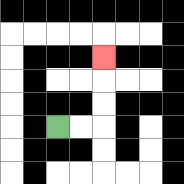{'start': '[2, 5]', 'end': '[4, 2]', 'path_directions': 'R,R,U,U,U', 'path_coordinates': '[[2, 5], [3, 5], [4, 5], [4, 4], [4, 3], [4, 2]]'}